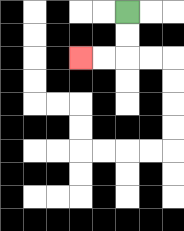{'start': '[5, 0]', 'end': '[3, 2]', 'path_directions': 'D,D,L,L', 'path_coordinates': '[[5, 0], [5, 1], [5, 2], [4, 2], [3, 2]]'}